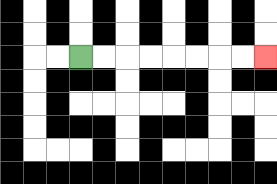{'start': '[3, 2]', 'end': '[11, 2]', 'path_directions': 'R,R,R,R,R,R,R,R', 'path_coordinates': '[[3, 2], [4, 2], [5, 2], [6, 2], [7, 2], [8, 2], [9, 2], [10, 2], [11, 2]]'}